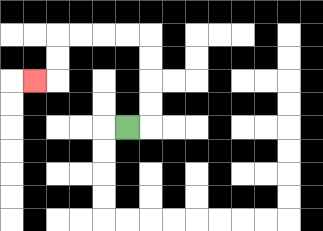{'start': '[5, 5]', 'end': '[1, 3]', 'path_directions': 'R,U,U,U,U,L,L,L,L,D,D,L', 'path_coordinates': '[[5, 5], [6, 5], [6, 4], [6, 3], [6, 2], [6, 1], [5, 1], [4, 1], [3, 1], [2, 1], [2, 2], [2, 3], [1, 3]]'}